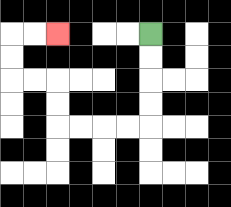{'start': '[6, 1]', 'end': '[2, 1]', 'path_directions': 'D,D,D,D,L,L,L,L,U,U,L,L,U,U,R,R', 'path_coordinates': '[[6, 1], [6, 2], [6, 3], [6, 4], [6, 5], [5, 5], [4, 5], [3, 5], [2, 5], [2, 4], [2, 3], [1, 3], [0, 3], [0, 2], [0, 1], [1, 1], [2, 1]]'}